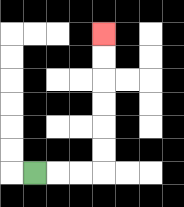{'start': '[1, 7]', 'end': '[4, 1]', 'path_directions': 'R,R,R,U,U,U,U,U,U', 'path_coordinates': '[[1, 7], [2, 7], [3, 7], [4, 7], [4, 6], [4, 5], [4, 4], [4, 3], [4, 2], [4, 1]]'}